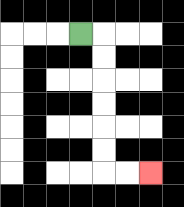{'start': '[3, 1]', 'end': '[6, 7]', 'path_directions': 'R,D,D,D,D,D,D,R,R', 'path_coordinates': '[[3, 1], [4, 1], [4, 2], [4, 3], [4, 4], [4, 5], [4, 6], [4, 7], [5, 7], [6, 7]]'}